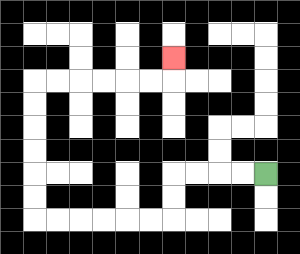{'start': '[11, 7]', 'end': '[7, 2]', 'path_directions': 'L,L,L,L,D,D,L,L,L,L,L,L,U,U,U,U,U,U,R,R,R,R,R,R,U', 'path_coordinates': '[[11, 7], [10, 7], [9, 7], [8, 7], [7, 7], [7, 8], [7, 9], [6, 9], [5, 9], [4, 9], [3, 9], [2, 9], [1, 9], [1, 8], [1, 7], [1, 6], [1, 5], [1, 4], [1, 3], [2, 3], [3, 3], [4, 3], [5, 3], [6, 3], [7, 3], [7, 2]]'}